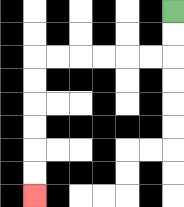{'start': '[7, 0]', 'end': '[1, 8]', 'path_directions': 'D,D,L,L,L,L,L,L,D,D,D,D,D,D', 'path_coordinates': '[[7, 0], [7, 1], [7, 2], [6, 2], [5, 2], [4, 2], [3, 2], [2, 2], [1, 2], [1, 3], [1, 4], [1, 5], [1, 6], [1, 7], [1, 8]]'}